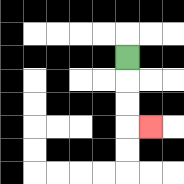{'start': '[5, 2]', 'end': '[6, 5]', 'path_directions': 'D,D,D,R', 'path_coordinates': '[[5, 2], [5, 3], [5, 4], [5, 5], [6, 5]]'}